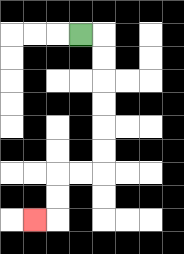{'start': '[3, 1]', 'end': '[1, 9]', 'path_directions': 'R,D,D,D,D,D,D,L,L,D,D,L', 'path_coordinates': '[[3, 1], [4, 1], [4, 2], [4, 3], [4, 4], [4, 5], [4, 6], [4, 7], [3, 7], [2, 7], [2, 8], [2, 9], [1, 9]]'}